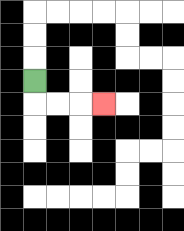{'start': '[1, 3]', 'end': '[4, 4]', 'path_directions': 'D,R,R,R', 'path_coordinates': '[[1, 3], [1, 4], [2, 4], [3, 4], [4, 4]]'}